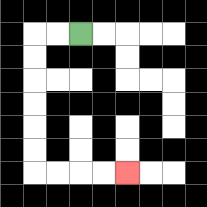{'start': '[3, 1]', 'end': '[5, 7]', 'path_directions': 'L,L,D,D,D,D,D,D,R,R,R,R', 'path_coordinates': '[[3, 1], [2, 1], [1, 1], [1, 2], [1, 3], [1, 4], [1, 5], [1, 6], [1, 7], [2, 7], [3, 7], [4, 7], [5, 7]]'}